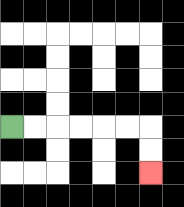{'start': '[0, 5]', 'end': '[6, 7]', 'path_directions': 'R,R,R,R,R,R,D,D', 'path_coordinates': '[[0, 5], [1, 5], [2, 5], [3, 5], [4, 5], [5, 5], [6, 5], [6, 6], [6, 7]]'}